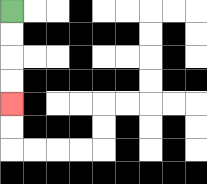{'start': '[0, 0]', 'end': '[0, 4]', 'path_directions': 'D,D,D,D', 'path_coordinates': '[[0, 0], [0, 1], [0, 2], [0, 3], [0, 4]]'}